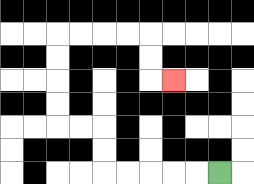{'start': '[9, 7]', 'end': '[7, 3]', 'path_directions': 'L,L,L,L,L,U,U,L,L,U,U,U,U,R,R,R,R,D,D,R', 'path_coordinates': '[[9, 7], [8, 7], [7, 7], [6, 7], [5, 7], [4, 7], [4, 6], [4, 5], [3, 5], [2, 5], [2, 4], [2, 3], [2, 2], [2, 1], [3, 1], [4, 1], [5, 1], [6, 1], [6, 2], [6, 3], [7, 3]]'}